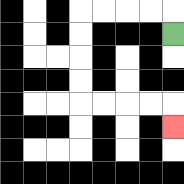{'start': '[7, 1]', 'end': '[7, 5]', 'path_directions': 'U,L,L,L,L,D,D,D,D,R,R,R,R,D', 'path_coordinates': '[[7, 1], [7, 0], [6, 0], [5, 0], [4, 0], [3, 0], [3, 1], [3, 2], [3, 3], [3, 4], [4, 4], [5, 4], [6, 4], [7, 4], [7, 5]]'}